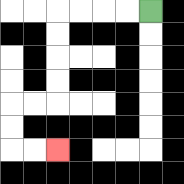{'start': '[6, 0]', 'end': '[2, 6]', 'path_directions': 'L,L,L,L,D,D,D,D,L,L,D,D,R,R', 'path_coordinates': '[[6, 0], [5, 0], [4, 0], [3, 0], [2, 0], [2, 1], [2, 2], [2, 3], [2, 4], [1, 4], [0, 4], [0, 5], [0, 6], [1, 6], [2, 6]]'}